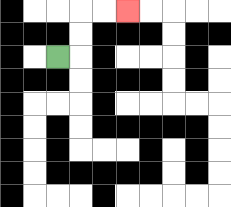{'start': '[2, 2]', 'end': '[5, 0]', 'path_directions': 'R,U,U,R,R', 'path_coordinates': '[[2, 2], [3, 2], [3, 1], [3, 0], [4, 0], [5, 0]]'}